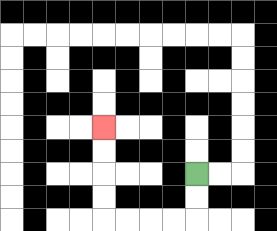{'start': '[8, 7]', 'end': '[4, 5]', 'path_directions': 'D,D,L,L,L,L,U,U,U,U', 'path_coordinates': '[[8, 7], [8, 8], [8, 9], [7, 9], [6, 9], [5, 9], [4, 9], [4, 8], [4, 7], [4, 6], [4, 5]]'}